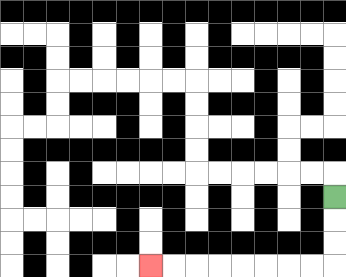{'start': '[14, 8]', 'end': '[6, 11]', 'path_directions': 'D,D,D,L,L,L,L,L,L,L,L', 'path_coordinates': '[[14, 8], [14, 9], [14, 10], [14, 11], [13, 11], [12, 11], [11, 11], [10, 11], [9, 11], [8, 11], [7, 11], [6, 11]]'}